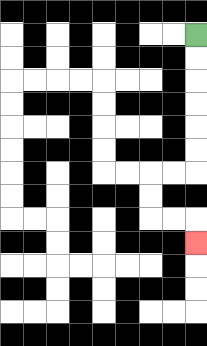{'start': '[8, 1]', 'end': '[8, 10]', 'path_directions': 'D,D,D,D,D,D,L,L,D,D,R,R,D', 'path_coordinates': '[[8, 1], [8, 2], [8, 3], [8, 4], [8, 5], [8, 6], [8, 7], [7, 7], [6, 7], [6, 8], [6, 9], [7, 9], [8, 9], [8, 10]]'}